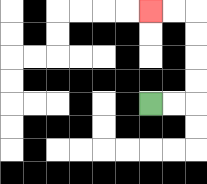{'start': '[6, 4]', 'end': '[6, 0]', 'path_directions': 'R,R,U,U,U,U,L,L', 'path_coordinates': '[[6, 4], [7, 4], [8, 4], [8, 3], [8, 2], [8, 1], [8, 0], [7, 0], [6, 0]]'}